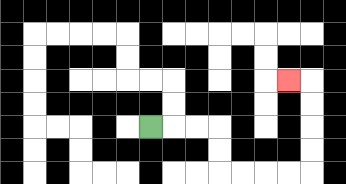{'start': '[6, 5]', 'end': '[12, 3]', 'path_directions': 'R,R,R,D,D,R,R,R,R,U,U,U,U,L', 'path_coordinates': '[[6, 5], [7, 5], [8, 5], [9, 5], [9, 6], [9, 7], [10, 7], [11, 7], [12, 7], [13, 7], [13, 6], [13, 5], [13, 4], [13, 3], [12, 3]]'}